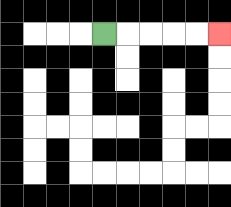{'start': '[4, 1]', 'end': '[9, 1]', 'path_directions': 'R,R,R,R,R', 'path_coordinates': '[[4, 1], [5, 1], [6, 1], [7, 1], [8, 1], [9, 1]]'}